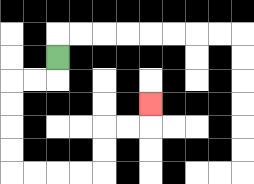{'start': '[2, 2]', 'end': '[6, 4]', 'path_directions': 'D,L,L,D,D,D,D,R,R,R,R,U,U,R,R,U', 'path_coordinates': '[[2, 2], [2, 3], [1, 3], [0, 3], [0, 4], [0, 5], [0, 6], [0, 7], [1, 7], [2, 7], [3, 7], [4, 7], [4, 6], [4, 5], [5, 5], [6, 5], [6, 4]]'}